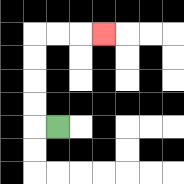{'start': '[2, 5]', 'end': '[4, 1]', 'path_directions': 'L,U,U,U,U,R,R,R', 'path_coordinates': '[[2, 5], [1, 5], [1, 4], [1, 3], [1, 2], [1, 1], [2, 1], [3, 1], [4, 1]]'}